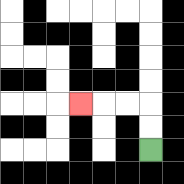{'start': '[6, 6]', 'end': '[3, 4]', 'path_directions': 'U,U,L,L,L', 'path_coordinates': '[[6, 6], [6, 5], [6, 4], [5, 4], [4, 4], [3, 4]]'}